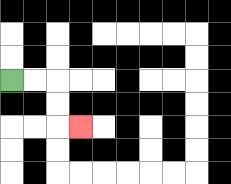{'start': '[0, 3]', 'end': '[3, 5]', 'path_directions': 'R,R,D,D,R', 'path_coordinates': '[[0, 3], [1, 3], [2, 3], [2, 4], [2, 5], [3, 5]]'}